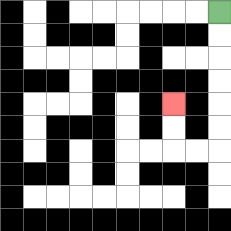{'start': '[9, 0]', 'end': '[7, 4]', 'path_directions': 'D,D,D,D,D,D,L,L,U,U', 'path_coordinates': '[[9, 0], [9, 1], [9, 2], [9, 3], [9, 4], [9, 5], [9, 6], [8, 6], [7, 6], [7, 5], [7, 4]]'}